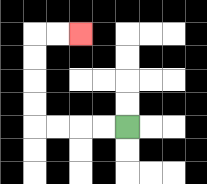{'start': '[5, 5]', 'end': '[3, 1]', 'path_directions': 'L,L,L,L,U,U,U,U,R,R', 'path_coordinates': '[[5, 5], [4, 5], [3, 5], [2, 5], [1, 5], [1, 4], [1, 3], [1, 2], [1, 1], [2, 1], [3, 1]]'}